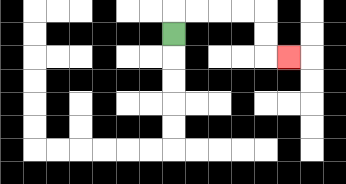{'start': '[7, 1]', 'end': '[12, 2]', 'path_directions': 'U,R,R,R,R,D,D,R', 'path_coordinates': '[[7, 1], [7, 0], [8, 0], [9, 0], [10, 0], [11, 0], [11, 1], [11, 2], [12, 2]]'}